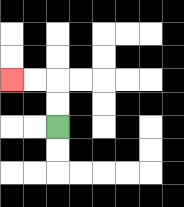{'start': '[2, 5]', 'end': '[0, 3]', 'path_directions': 'U,U,L,L', 'path_coordinates': '[[2, 5], [2, 4], [2, 3], [1, 3], [0, 3]]'}